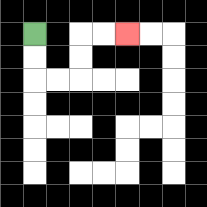{'start': '[1, 1]', 'end': '[5, 1]', 'path_directions': 'D,D,R,R,U,U,R,R', 'path_coordinates': '[[1, 1], [1, 2], [1, 3], [2, 3], [3, 3], [3, 2], [3, 1], [4, 1], [5, 1]]'}